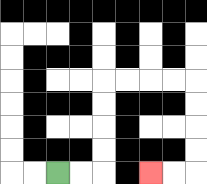{'start': '[2, 7]', 'end': '[6, 7]', 'path_directions': 'R,R,U,U,U,U,R,R,R,R,D,D,D,D,L,L', 'path_coordinates': '[[2, 7], [3, 7], [4, 7], [4, 6], [4, 5], [4, 4], [4, 3], [5, 3], [6, 3], [7, 3], [8, 3], [8, 4], [8, 5], [8, 6], [8, 7], [7, 7], [6, 7]]'}